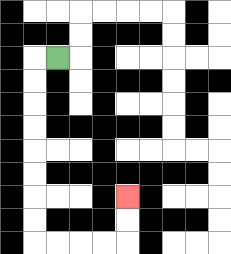{'start': '[2, 2]', 'end': '[5, 8]', 'path_directions': 'L,D,D,D,D,D,D,D,D,R,R,R,R,U,U', 'path_coordinates': '[[2, 2], [1, 2], [1, 3], [1, 4], [1, 5], [1, 6], [1, 7], [1, 8], [1, 9], [1, 10], [2, 10], [3, 10], [4, 10], [5, 10], [5, 9], [5, 8]]'}